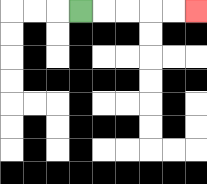{'start': '[3, 0]', 'end': '[8, 0]', 'path_directions': 'R,R,R,R,R', 'path_coordinates': '[[3, 0], [4, 0], [5, 0], [6, 0], [7, 0], [8, 0]]'}